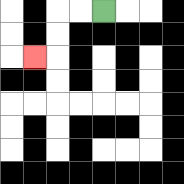{'start': '[4, 0]', 'end': '[1, 2]', 'path_directions': 'L,L,D,D,L', 'path_coordinates': '[[4, 0], [3, 0], [2, 0], [2, 1], [2, 2], [1, 2]]'}